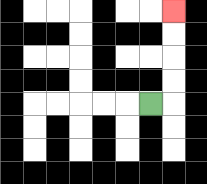{'start': '[6, 4]', 'end': '[7, 0]', 'path_directions': 'R,U,U,U,U', 'path_coordinates': '[[6, 4], [7, 4], [7, 3], [7, 2], [7, 1], [7, 0]]'}